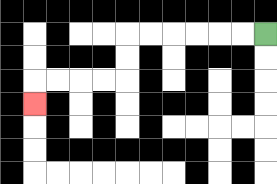{'start': '[11, 1]', 'end': '[1, 4]', 'path_directions': 'L,L,L,L,L,L,D,D,L,L,L,L,D', 'path_coordinates': '[[11, 1], [10, 1], [9, 1], [8, 1], [7, 1], [6, 1], [5, 1], [5, 2], [5, 3], [4, 3], [3, 3], [2, 3], [1, 3], [1, 4]]'}